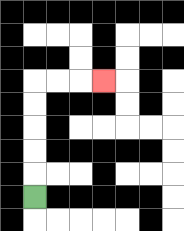{'start': '[1, 8]', 'end': '[4, 3]', 'path_directions': 'U,U,U,U,U,R,R,R', 'path_coordinates': '[[1, 8], [1, 7], [1, 6], [1, 5], [1, 4], [1, 3], [2, 3], [3, 3], [4, 3]]'}